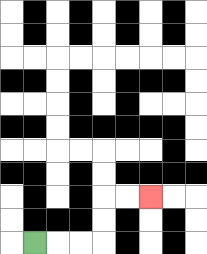{'start': '[1, 10]', 'end': '[6, 8]', 'path_directions': 'R,R,R,U,U,R,R', 'path_coordinates': '[[1, 10], [2, 10], [3, 10], [4, 10], [4, 9], [4, 8], [5, 8], [6, 8]]'}